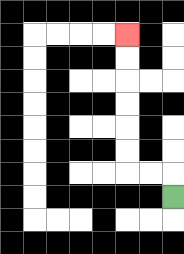{'start': '[7, 8]', 'end': '[5, 1]', 'path_directions': 'U,L,L,U,U,U,U,U,U', 'path_coordinates': '[[7, 8], [7, 7], [6, 7], [5, 7], [5, 6], [5, 5], [5, 4], [5, 3], [5, 2], [5, 1]]'}